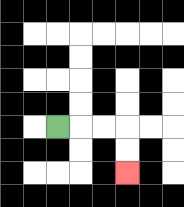{'start': '[2, 5]', 'end': '[5, 7]', 'path_directions': 'R,R,R,D,D', 'path_coordinates': '[[2, 5], [3, 5], [4, 5], [5, 5], [5, 6], [5, 7]]'}